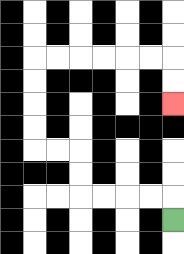{'start': '[7, 9]', 'end': '[7, 4]', 'path_directions': 'U,L,L,L,L,U,U,L,L,U,U,U,U,R,R,R,R,R,R,D,D', 'path_coordinates': '[[7, 9], [7, 8], [6, 8], [5, 8], [4, 8], [3, 8], [3, 7], [3, 6], [2, 6], [1, 6], [1, 5], [1, 4], [1, 3], [1, 2], [2, 2], [3, 2], [4, 2], [5, 2], [6, 2], [7, 2], [7, 3], [7, 4]]'}